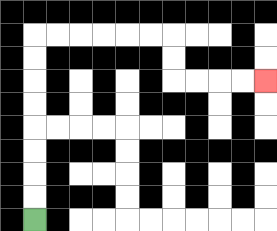{'start': '[1, 9]', 'end': '[11, 3]', 'path_directions': 'U,U,U,U,U,U,U,U,R,R,R,R,R,R,D,D,R,R,R,R', 'path_coordinates': '[[1, 9], [1, 8], [1, 7], [1, 6], [1, 5], [1, 4], [1, 3], [1, 2], [1, 1], [2, 1], [3, 1], [4, 1], [5, 1], [6, 1], [7, 1], [7, 2], [7, 3], [8, 3], [9, 3], [10, 3], [11, 3]]'}